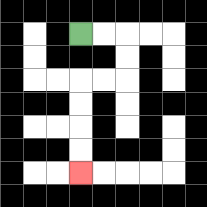{'start': '[3, 1]', 'end': '[3, 7]', 'path_directions': 'R,R,D,D,L,L,D,D,D,D', 'path_coordinates': '[[3, 1], [4, 1], [5, 1], [5, 2], [5, 3], [4, 3], [3, 3], [3, 4], [3, 5], [3, 6], [3, 7]]'}